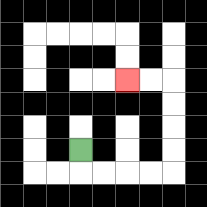{'start': '[3, 6]', 'end': '[5, 3]', 'path_directions': 'D,R,R,R,R,U,U,U,U,L,L', 'path_coordinates': '[[3, 6], [3, 7], [4, 7], [5, 7], [6, 7], [7, 7], [7, 6], [7, 5], [7, 4], [7, 3], [6, 3], [5, 3]]'}